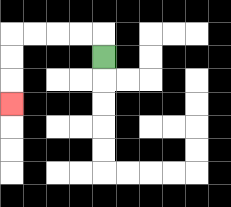{'start': '[4, 2]', 'end': '[0, 4]', 'path_directions': 'U,L,L,L,L,D,D,D', 'path_coordinates': '[[4, 2], [4, 1], [3, 1], [2, 1], [1, 1], [0, 1], [0, 2], [0, 3], [0, 4]]'}